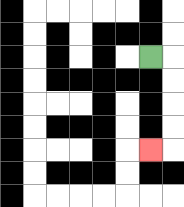{'start': '[6, 2]', 'end': '[6, 6]', 'path_directions': 'R,D,D,D,D,L', 'path_coordinates': '[[6, 2], [7, 2], [7, 3], [7, 4], [7, 5], [7, 6], [6, 6]]'}